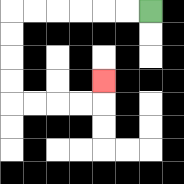{'start': '[6, 0]', 'end': '[4, 3]', 'path_directions': 'L,L,L,L,L,L,D,D,D,D,R,R,R,R,U', 'path_coordinates': '[[6, 0], [5, 0], [4, 0], [3, 0], [2, 0], [1, 0], [0, 0], [0, 1], [0, 2], [0, 3], [0, 4], [1, 4], [2, 4], [3, 4], [4, 4], [4, 3]]'}